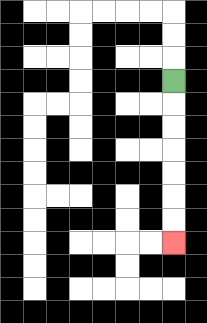{'start': '[7, 3]', 'end': '[7, 10]', 'path_directions': 'D,D,D,D,D,D,D', 'path_coordinates': '[[7, 3], [7, 4], [7, 5], [7, 6], [7, 7], [7, 8], [7, 9], [7, 10]]'}